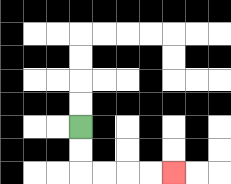{'start': '[3, 5]', 'end': '[7, 7]', 'path_directions': 'D,D,R,R,R,R', 'path_coordinates': '[[3, 5], [3, 6], [3, 7], [4, 7], [5, 7], [6, 7], [7, 7]]'}